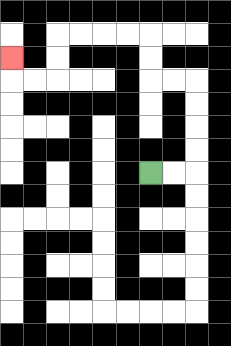{'start': '[6, 7]', 'end': '[0, 2]', 'path_directions': 'R,R,U,U,U,U,L,L,U,U,L,L,L,L,D,D,L,L,U', 'path_coordinates': '[[6, 7], [7, 7], [8, 7], [8, 6], [8, 5], [8, 4], [8, 3], [7, 3], [6, 3], [6, 2], [6, 1], [5, 1], [4, 1], [3, 1], [2, 1], [2, 2], [2, 3], [1, 3], [0, 3], [0, 2]]'}